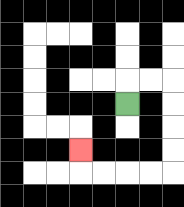{'start': '[5, 4]', 'end': '[3, 6]', 'path_directions': 'U,R,R,D,D,D,D,L,L,L,L,U', 'path_coordinates': '[[5, 4], [5, 3], [6, 3], [7, 3], [7, 4], [7, 5], [7, 6], [7, 7], [6, 7], [5, 7], [4, 7], [3, 7], [3, 6]]'}